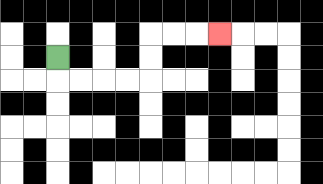{'start': '[2, 2]', 'end': '[9, 1]', 'path_directions': 'D,R,R,R,R,U,U,R,R,R', 'path_coordinates': '[[2, 2], [2, 3], [3, 3], [4, 3], [5, 3], [6, 3], [6, 2], [6, 1], [7, 1], [8, 1], [9, 1]]'}